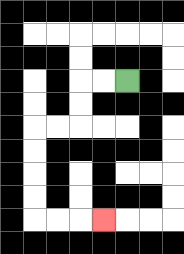{'start': '[5, 3]', 'end': '[4, 9]', 'path_directions': 'L,L,D,D,L,L,D,D,D,D,R,R,R', 'path_coordinates': '[[5, 3], [4, 3], [3, 3], [3, 4], [3, 5], [2, 5], [1, 5], [1, 6], [1, 7], [1, 8], [1, 9], [2, 9], [3, 9], [4, 9]]'}